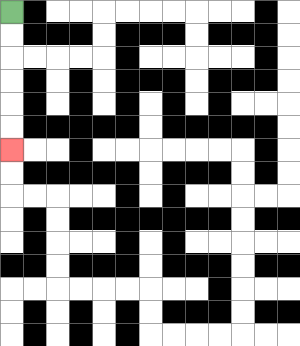{'start': '[0, 0]', 'end': '[0, 6]', 'path_directions': 'D,D,D,D,D,D', 'path_coordinates': '[[0, 0], [0, 1], [0, 2], [0, 3], [0, 4], [0, 5], [0, 6]]'}